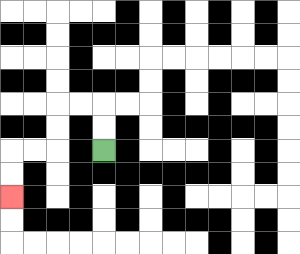{'start': '[4, 6]', 'end': '[0, 8]', 'path_directions': 'U,U,L,L,D,D,L,L,D,D', 'path_coordinates': '[[4, 6], [4, 5], [4, 4], [3, 4], [2, 4], [2, 5], [2, 6], [1, 6], [0, 6], [0, 7], [0, 8]]'}